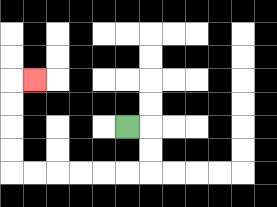{'start': '[5, 5]', 'end': '[1, 3]', 'path_directions': 'R,D,D,L,L,L,L,L,L,U,U,U,U,R', 'path_coordinates': '[[5, 5], [6, 5], [6, 6], [6, 7], [5, 7], [4, 7], [3, 7], [2, 7], [1, 7], [0, 7], [0, 6], [0, 5], [0, 4], [0, 3], [1, 3]]'}